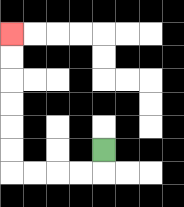{'start': '[4, 6]', 'end': '[0, 1]', 'path_directions': 'D,L,L,L,L,U,U,U,U,U,U', 'path_coordinates': '[[4, 6], [4, 7], [3, 7], [2, 7], [1, 7], [0, 7], [0, 6], [0, 5], [0, 4], [0, 3], [0, 2], [0, 1]]'}